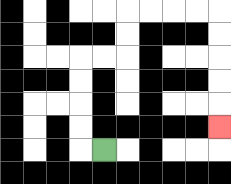{'start': '[4, 6]', 'end': '[9, 5]', 'path_directions': 'L,U,U,U,U,R,R,U,U,R,R,R,R,D,D,D,D,D', 'path_coordinates': '[[4, 6], [3, 6], [3, 5], [3, 4], [3, 3], [3, 2], [4, 2], [5, 2], [5, 1], [5, 0], [6, 0], [7, 0], [8, 0], [9, 0], [9, 1], [9, 2], [9, 3], [9, 4], [9, 5]]'}